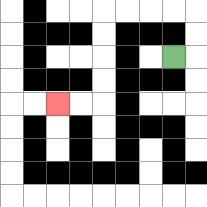{'start': '[7, 2]', 'end': '[2, 4]', 'path_directions': 'R,U,U,L,L,L,L,D,D,D,D,L,L', 'path_coordinates': '[[7, 2], [8, 2], [8, 1], [8, 0], [7, 0], [6, 0], [5, 0], [4, 0], [4, 1], [4, 2], [4, 3], [4, 4], [3, 4], [2, 4]]'}